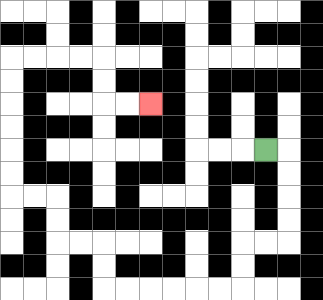{'start': '[11, 6]', 'end': '[6, 4]', 'path_directions': 'R,D,D,D,D,L,L,D,D,L,L,L,L,L,L,U,U,L,L,U,U,L,L,U,U,U,U,U,U,R,R,R,R,D,D,R,R', 'path_coordinates': '[[11, 6], [12, 6], [12, 7], [12, 8], [12, 9], [12, 10], [11, 10], [10, 10], [10, 11], [10, 12], [9, 12], [8, 12], [7, 12], [6, 12], [5, 12], [4, 12], [4, 11], [4, 10], [3, 10], [2, 10], [2, 9], [2, 8], [1, 8], [0, 8], [0, 7], [0, 6], [0, 5], [0, 4], [0, 3], [0, 2], [1, 2], [2, 2], [3, 2], [4, 2], [4, 3], [4, 4], [5, 4], [6, 4]]'}